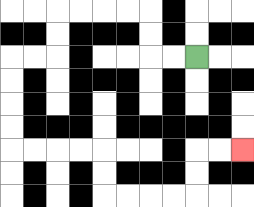{'start': '[8, 2]', 'end': '[10, 6]', 'path_directions': 'L,L,U,U,L,L,L,L,D,D,L,L,D,D,D,D,R,R,R,R,D,D,R,R,R,R,U,U,R,R', 'path_coordinates': '[[8, 2], [7, 2], [6, 2], [6, 1], [6, 0], [5, 0], [4, 0], [3, 0], [2, 0], [2, 1], [2, 2], [1, 2], [0, 2], [0, 3], [0, 4], [0, 5], [0, 6], [1, 6], [2, 6], [3, 6], [4, 6], [4, 7], [4, 8], [5, 8], [6, 8], [7, 8], [8, 8], [8, 7], [8, 6], [9, 6], [10, 6]]'}